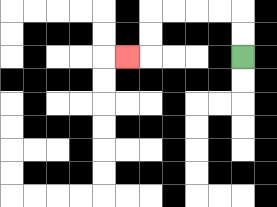{'start': '[10, 2]', 'end': '[5, 2]', 'path_directions': 'U,U,L,L,L,L,D,D,L', 'path_coordinates': '[[10, 2], [10, 1], [10, 0], [9, 0], [8, 0], [7, 0], [6, 0], [6, 1], [6, 2], [5, 2]]'}